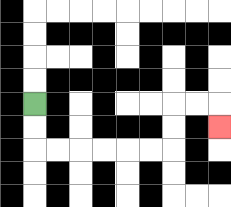{'start': '[1, 4]', 'end': '[9, 5]', 'path_directions': 'D,D,R,R,R,R,R,R,U,U,R,R,D', 'path_coordinates': '[[1, 4], [1, 5], [1, 6], [2, 6], [3, 6], [4, 6], [5, 6], [6, 6], [7, 6], [7, 5], [7, 4], [8, 4], [9, 4], [9, 5]]'}